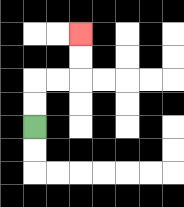{'start': '[1, 5]', 'end': '[3, 1]', 'path_directions': 'U,U,R,R,U,U', 'path_coordinates': '[[1, 5], [1, 4], [1, 3], [2, 3], [3, 3], [3, 2], [3, 1]]'}